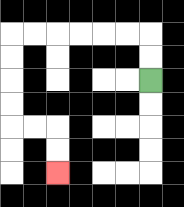{'start': '[6, 3]', 'end': '[2, 7]', 'path_directions': 'U,U,L,L,L,L,L,L,D,D,D,D,R,R,D,D', 'path_coordinates': '[[6, 3], [6, 2], [6, 1], [5, 1], [4, 1], [3, 1], [2, 1], [1, 1], [0, 1], [0, 2], [0, 3], [0, 4], [0, 5], [1, 5], [2, 5], [2, 6], [2, 7]]'}